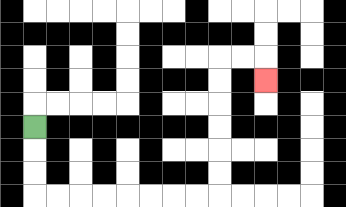{'start': '[1, 5]', 'end': '[11, 3]', 'path_directions': 'D,D,D,R,R,R,R,R,R,R,R,U,U,U,U,U,U,R,R,D', 'path_coordinates': '[[1, 5], [1, 6], [1, 7], [1, 8], [2, 8], [3, 8], [4, 8], [5, 8], [6, 8], [7, 8], [8, 8], [9, 8], [9, 7], [9, 6], [9, 5], [9, 4], [9, 3], [9, 2], [10, 2], [11, 2], [11, 3]]'}